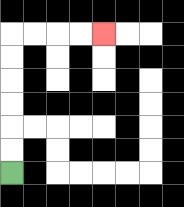{'start': '[0, 7]', 'end': '[4, 1]', 'path_directions': 'U,U,U,U,U,U,R,R,R,R', 'path_coordinates': '[[0, 7], [0, 6], [0, 5], [0, 4], [0, 3], [0, 2], [0, 1], [1, 1], [2, 1], [3, 1], [4, 1]]'}